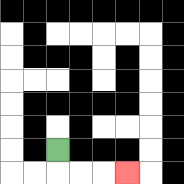{'start': '[2, 6]', 'end': '[5, 7]', 'path_directions': 'D,R,R,R', 'path_coordinates': '[[2, 6], [2, 7], [3, 7], [4, 7], [5, 7]]'}